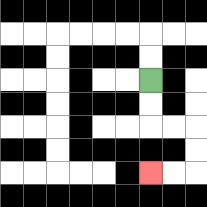{'start': '[6, 3]', 'end': '[6, 7]', 'path_directions': 'D,D,R,R,D,D,L,L', 'path_coordinates': '[[6, 3], [6, 4], [6, 5], [7, 5], [8, 5], [8, 6], [8, 7], [7, 7], [6, 7]]'}